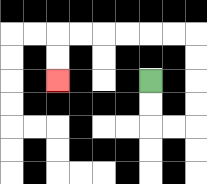{'start': '[6, 3]', 'end': '[2, 3]', 'path_directions': 'D,D,R,R,U,U,U,U,L,L,L,L,L,L,D,D', 'path_coordinates': '[[6, 3], [6, 4], [6, 5], [7, 5], [8, 5], [8, 4], [8, 3], [8, 2], [8, 1], [7, 1], [6, 1], [5, 1], [4, 1], [3, 1], [2, 1], [2, 2], [2, 3]]'}